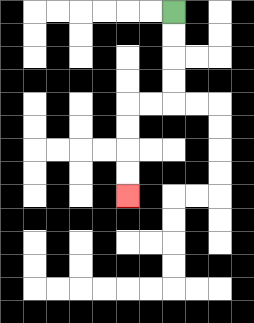{'start': '[7, 0]', 'end': '[5, 8]', 'path_directions': 'D,D,D,D,L,L,D,D,D,D', 'path_coordinates': '[[7, 0], [7, 1], [7, 2], [7, 3], [7, 4], [6, 4], [5, 4], [5, 5], [5, 6], [5, 7], [5, 8]]'}